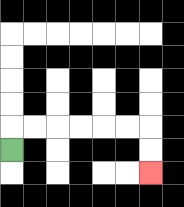{'start': '[0, 6]', 'end': '[6, 7]', 'path_directions': 'U,R,R,R,R,R,R,D,D', 'path_coordinates': '[[0, 6], [0, 5], [1, 5], [2, 5], [3, 5], [4, 5], [5, 5], [6, 5], [6, 6], [6, 7]]'}